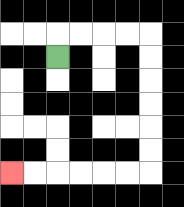{'start': '[2, 2]', 'end': '[0, 7]', 'path_directions': 'U,R,R,R,R,D,D,D,D,D,D,L,L,L,L,L,L', 'path_coordinates': '[[2, 2], [2, 1], [3, 1], [4, 1], [5, 1], [6, 1], [6, 2], [6, 3], [6, 4], [6, 5], [6, 6], [6, 7], [5, 7], [4, 7], [3, 7], [2, 7], [1, 7], [0, 7]]'}